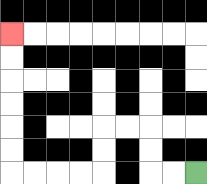{'start': '[8, 7]', 'end': '[0, 1]', 'path_directions': 'L,L,U,U,L,L,D,D,L,L,L,L,U,U,U,U,U,U', 'path_coordinates': '[[8, 7], [7, 7], [6, 7], [6, 6], [6, 5], [5, 5], [4, 5], [4, 6], [4, 7], [3, 7], [2, 7], [1, 7], [0, 7], [0, 6], [0, 5], [0, 4], [0, 3], [0, 2], [0, 1]]'}